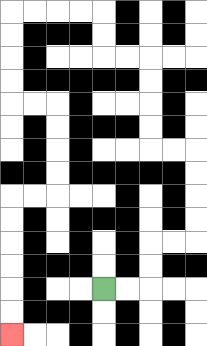{'start': '[4, 12]', 'end': '[0, 14]', 'path_directions': 'R,R,U,U,R,R,U,U,U,U,L,L,U,U,U,U,L,L,U,U,L,L,L,L,D,D,D,D,R,R,D,D,D,D,L,L,D,D,D,D,D,D', 'path_coordinates': '[[4, 12], [5, 12], [6, 12], [6, 11], [6, 10], [7, 10], [8, 10], [8, 9], [8, 8], [8, 7], [8, 6], [7, 6], [6, 6], [6, 5], [6, 4], [6, 3], [6, 2], [5, 2], [4, 2], [4, 1], [4, 0], [3, 0], [2, 0], [1, 0], [0, 0], [0, 1], [0, 2], [0, 3], [0, 4], [1, 4], [2, 4], [2, 5], [2, 6], [2, 7], [2, 8], [1, 8], [0, 8], [0, 9], [0, 10], [0, 11], [0, 12], [0, 13], [0, 14]]'}